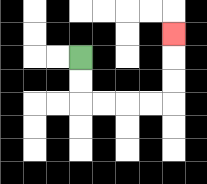{'start': '[3, 2]', 'end': '[7, 1]', 'path_directions': 'D,D,R,R,R,R,U,U,U', 'path_coordinates': '[[3, 2], [3, 3], [3, 4], [4, 4], [5, 4], [6, 4], [7, 4], [7, 3], [7, 2], [7, 1]]'}